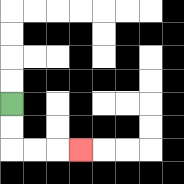{'start': '[0, 4]', 'end': '[3, 6]', 'path_directions': 'D,D,R,R,R', 'path_coordinates': '[[0, 4], [0, 5], [0, 6], [1, 6], [2, 6], [3, 6]]'}